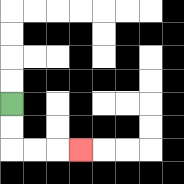{'start': '[0, 4]', 'end': '[3, 6]', 'path_directions': 'D,D,R,R,R', 'path_coordinates': '[[0, 4], [0, 5], [0, 6], [1, 6], [2, 6], [3, 6]]'}